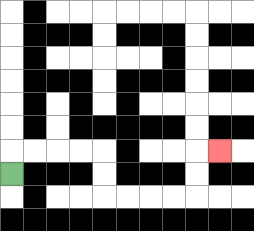{'start': '[0, 7]', 'end': '[9, 6]', 'path_directions': 'U,R,R,R,R,D,D,R,R,R,R,U,U,R', 'path_coordinates': '[[0, 7], [0, 6], [1, 6], [2, 6], [3, 6], [4, 6], [4, 7], [4, 8], [5, 8], [6, 8], [7, 8], [8, 8], [8, 7], [8, 6], [9, 6]]'}